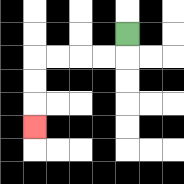{'start': '[5, 1]', 'end': '[1, 5]', 'path_directions': 'D,L,L,L,L,D,D,D', 'path_coordinates': '[[5, 1], [5, 2], [4, 2], [3, 2], [2, 2], [1, 2], [1, 3], [1, 4], [1, 5]]'}